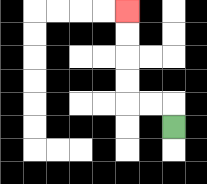{'start': '[7, 5]', 'end': '[5, 0]', 'path_directions': 'U,L,L,U,U,U,U', 'path_coordinates': '[[7, 5], [7, 4], [6, 4], [5, 4], [5, 3], [5, 2], [5, 1], [5, 0]]'}